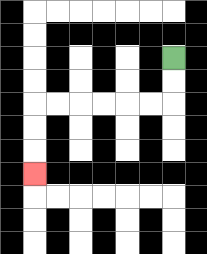{'start': '[7, 2]', 'end': '[1, 7]', 'path_directions': 'D,D,L,L,L,L,L,L,D,D,D', 'path_coordinates': '[[7, 2], [7, 3], [7, 4], [6, 4], [5, 4], [4, 4], [3, 4], [2, 4], [1, 4], [1, 5], [1, 6], [1, 7]]'}